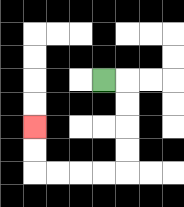{'start': '[4, 3]', 'end': '[1, 5]', 'path_directions': 'R,D,D,D,D,L,L,L,L,U,U', 'path_coordinates': '[[4, 3], [5, 3], [5, 4], [5, 5], [5, 6], [5, 7], [4, 7], [3, 7], [2, 7], [1, 7], [1, 6], [1, 5]]'}